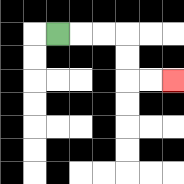{'start': '[2, 1]', 'end': '[7, 3]', 'path_directions': 'R,R,R,D,D,R,R', 'path_coordinates': '[[2, 1], [3, 1], [4, 1], [5, 1], [5, 2], [5, 3], [6, 3], [7, 3]]'}